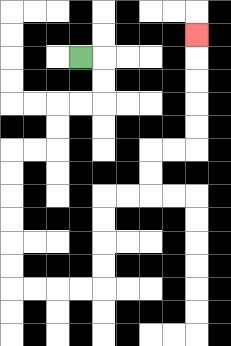{'start': '[3, 2]', 'end': '[8, 1]', 'path_directions': 'R,D,D,L,L,D,D,L,L,D,D,D,D,D,D,R,R,R,R,U,U,U,U,R,R,U,U,R,R,U,U,U,U,U', 'path_coordinates': '[[3, 2], [4, 2], [4, 3], [4, 4], [3, 4], [2, 4], [2, 5], [2, 6], [1, 6], [0, 6], [0, 7], [0, 8], [0, 9], [0, 10], [0, 11], [0, 12], [1, 12], [2, 12], [3, 12], [4, 12], [4, 11], [4, 10], [4, 9], [4, 8], [5, 8], [6, 8], [6, 7], [6, 6], [7, 6], [8, 6], [8, 5], [8, 4], [8, 3], [8, 2], [8, 1]]'}